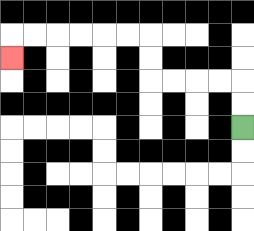{'start': '[10, 5]', 'end': '[0, 2]', 'path_directions': 'U,U,L,L,L,L,U,U,L,L,L,L,L,L,D', 'path_coordinates': '[[10, 5], [10, 4], [10, 3], [9, 3], [8, 3], [7, 3], [6, 3], [6, 2], [6, 1], [5, 1], [4, 1], [3, 1], [2, 1], [1, 1], [0, 1], [0, 2]]'}